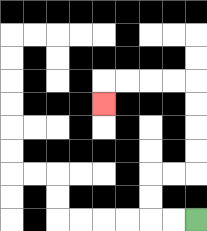{'start': '[8, 9]', 'end': '[4, 4]', 'path_directions': 'L,L,U,U,R,R,U,U,U,U,L,L,L,L,D', 'path_coordinates': '[[8, 9], [7, 9], [6, 9], [6, 8], [6, 7], [7, 7], [8, 7], [8, 6], [8, 5], [8, 4], [8, 3], [7, 3], [6, 3], [5, 3], [4, 3], [4, 4]]'}